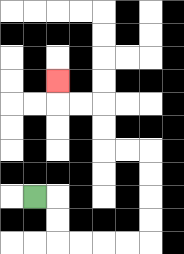{'start': '[1, 8]', 'end': '[2, 3]', 'path_directions': 'R,D,D,R,R,R,R,U,U,U,U,L,L,U,U,L,L,U', 'path_coordinates': '[[1, 8], [2, 8], [2, 9], [2, 10], [3, 10], [4, 10], [5, 10], [6, 10], [6, 9], [6, 8], [6, 7], [6, 6], [5, 6], [4, 6], [4, 5], [4, 4], [3, 4], [2, 4], [2, 3]]'}